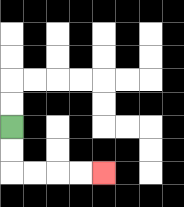{'start': '[0, 5]', 'end': '[4, 7]', 'path_directions': 'D,D,R,R,R,R', 'path_coordinates': '[[0, 5], [0, 6], [0, 7], [1, 7], [2, 7], [3, 7], [4, 7]]'}